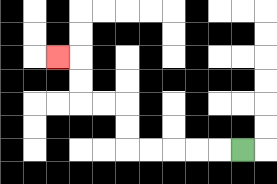{'start': '[10, 6]', 'end': '[2, 2]', 'path_directions': 'L,L,L,L,L,U,U,L,L,U,U,L', 'path_coordinates': '[[10, 6], [9, 6], [8, 6], [7, 6], [6, 6], [5, 6], [5, 5], [5, 4], [4, 4], [3, 4], [3, 3], [3, 2], [2, 2]]'}